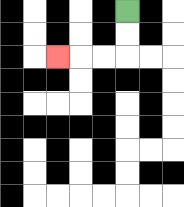{'start': '[5, 0]', 'end': '[2, 2]', 'path_directions': 'D,D,L,L,L', 'path_coordinates': '[[5, 0], [5, 1], [5, 2], [4, 2], [3, 2], [2, 2]]'}